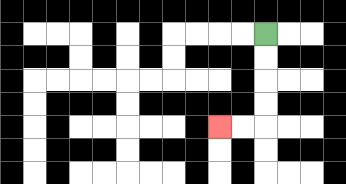{'start': '[11, 1]', 'end': '[9, 5]', 'path_directions': 'D,D,D,D,L,L', 'path_coordinates': '[[11, 1], [11, 2], [11, 3], [11, 4], [11, 5], [10, 5], [9, 5]]'}